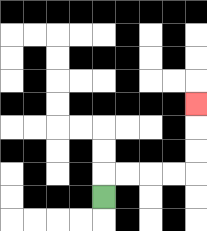{'start': '[4, 8]', 'end': '[8, 4]', 'path_directions': 'U,R,R,R,R,U,U,U', 'path_coordinates': '[[4, 8], [4, 7], [5, 7], [6, 7], [7, 7], [8, 7], [8, 6], [8, 5], [8, 4]]'}